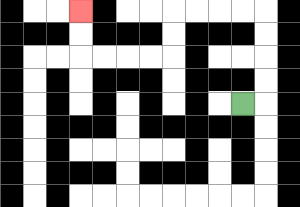{'start': '[10, 4]', 'end': '[3, 0]', 'path_directions': 'R,U,U,U,U,L,L,L,L,D,D,L,L,L,L,U,U', 'path_coordinates': '[[10, 4], [11, 4], [11, 3], [11, 2], [11, 1], [11, 0], [10, 0], [9, 0], [8, 0], [7, 0], [7, 1], [7, 2], [6, 2], [5, 2], [4, 2], [3, 2], [3, 1], [3, 0]]'}